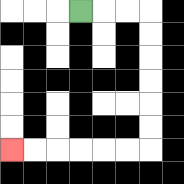{'start': '[3, 0]', 'end': '[0, 6]', 'path_directions': 'R,R,R,D,D,D,D,D,D,L,L,L,L,L,L', 'path_coordinates': '[[3, 0], [4, 0], [5, 0], [6, 0], [6, 1], [6, 2], [6, 3], [6, 4], [6, 5], [6, 6], [5, 6], [4, 6], [3, 6], [2, 6], [1, 6], [0, 6]]'}